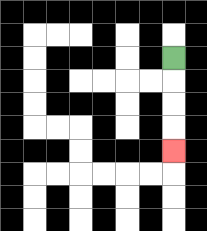{'start': '[7, 2]', 'end': '[7, 6]', 'path_directions': 'D,D,D,D', 'path_coordinates': '[[7, 2], [7, 3], [7, 4], [7, 5], [7, 6]]'}